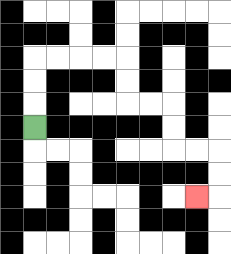{'start': '[1, 5]', 'end': '[8, 8]', 'path_directions': 'U,U,U,R,R,R,R,D,D,R,R,D,D,R,R,D,D,L', 'path_coordinates': '[[1, 5], [1, 4], [1, 3], [1, 2], [2, 2], [3, 2], [4, 2], [5, 2], [5, 3], [5, 4], [6, 4], [7, 4], [7, 5], [7, 6], [8, 6], [9, 6], [9, 7], [9, 8], [8, 8]]'}